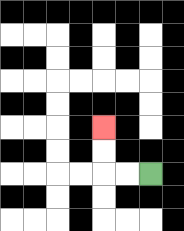{'start': '[6, 7]', 'end': '[4, 5]', 'path_directions': 'L,L,U,U', 'path_coordinates': '[[6, 7], [5, 7], [4, 7], [4, 6], [4, 5]]'}